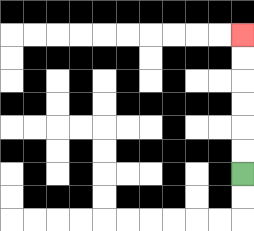{'start': '[10, 7]', 'end': '[10, 1]', 'path_directions': 'U,U,U,U,U,U', 'path_coordinates': '[[10, 7], [10, 6], [10, 5], [10, 4], [10, 3], [10, 2], [10, 1]]'}